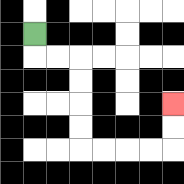{'start': '[1, 1]', 'end': '[7, 4]', 'path_directions': 'D,R,R,D,D,D,D,R,R,R,R,U,U', 'path_coordinates': '[[1, 1], [1, 2], [2, 2], [3, 2], [3, 3], [3, 4], [3, 5], [3, 6], [4, 6], [5, 6], [6, 6], [7, 6], [7, 5], [7, 4]]'}